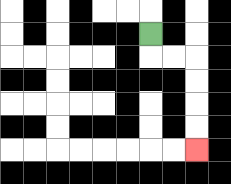{'start': '[6, 1]', 'end': '[8, 6]', 'path_directions': 'D,R,R,D,D,D,D', 'path_coordinates': '[[6, 1], [6, 2], [7, 2], [8, 2], [8, 3], [8, 4], [8, 5], [8, 6]]'}